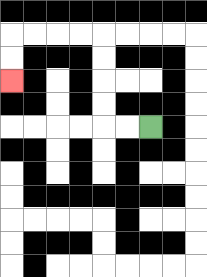{'start': '[6, 5]', 'end': '[0, 3]', 'path_directions': 'L,L,U,U,U,U,L,L,L,L,D,D', 'path_coordinates': '[[6, 5], [5, 5], [4, 5], [4, 4], [4, 3], [4, 2], [4, 1], [3, 1], [2, 1], [1, 1], [0, 1], [0, 2], [0, 3]]'}